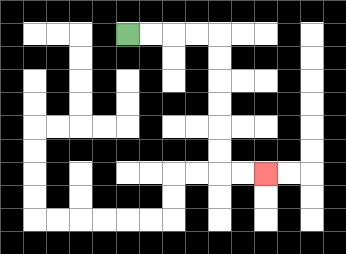{'start': '[5, 1]', 'end': '[11, 7]', 'path_directions': 'R,R,R,R,D,D,D,D,D,D,R,R', 'path_coordinates': '[[5, 1], [6, 1], [7, 1], [8, 1], [9, 1], [9, 2], [9, 3], [9, 4], [9, 5], [9, 6], [9, 7], [10, 7], [11, 7]]'}